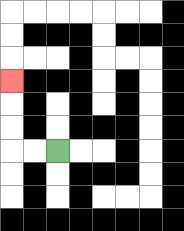{'start': '[2, 6]', 'end': '[0, 3]', 'path_directions': 'L,L,U,U,U', 'path_coordinates': '[[2, 6], [1, 6], [0, 6], [0, 5], [0, 4], [0, 3]]'}